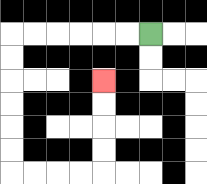{'start': '[6, 1]', 'end': '[4, 3]', 'path_directions': 'L,L,L,L,L,L,D,D,D,D,D,D,R,R,R,R,U,U,U,U', 'path_coordinates': '[[6, 1], [5, 1], [4, 1], [3, 1], [2, 1], [1, 1], [0, 1], [0, 2], [0, 3], [0, 4], [0, 5], [0, 6], [0, 7], [1, 7], [2, 7], [3, 7], [4, 7], [4, 6], [4, 5], [4, 4], [4, 3]]'}